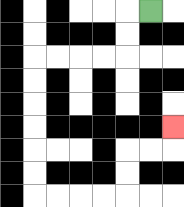{'start': '[6, 0]', 'end': '[7, 5]', 'path_directions': 'L,D,D,L,L,L,L,D,D,D,D,D,D,R,R,R,R,U,U,R,R,U', 'path_coordinates': '[[6, 0], [5, 0], [5, 1], [5, 2], [4, 2], [3, 2], [2, 2], [1, 2], [1, 3], [1, 4], [1, 5], [1, 6], [1, 7], [1, 8], [2, 8], [3, 8], [4, 8], [5, 8], [5, 7], [5, 6], [6, 6], [7, 6], [7, 5]]'}